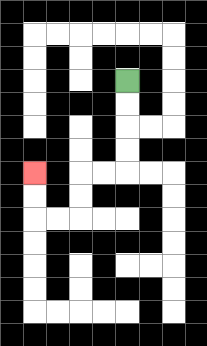{'start': '[5, 3]', 'end': '[1, 7]', 'path_directions': 'D,D,D,D,L,L,D,D,L,L,U,U', 'path_coordinates': '[[5, 3], [5, 4], [5, 5], [5, 6], [5, 7], [4, 7], [3, 7], [3, 8], [3, 9], [2, 9], [1, 9], [1, 8], [1, 7]]'}